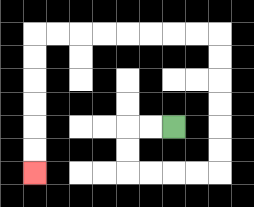{'start': '[7, 5]', 'end': '[1, 7]', 'path_directions': 'L,L,D,D,R,R,R,R,U,U,U,U,U,U,L,L,L,L,L,L,L,L,D,D,D,D,D,D', 'path_coordinates': '[[7, 5], [6, 5], [5, 5], [5, 6], [5, 7], [6, 7], [7, 7], [8, 7], [9, 7], [9, 6], [9, 5], [9, 4], [9, 3], [9, 2], [9, 1], [8, 1], [7, 1], [6, 1], [5, 1], [4, 1], [3, 1], [2, 1], [1, 1], [1, 2], [1, 3], [1, 4], [1, 5], [1, 6], [1, 7]]'}